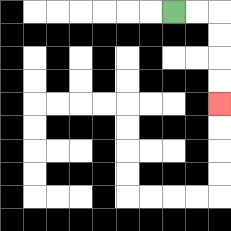{'start': '[7, 0]', 'end': '[9, 4]', 'path_directions': 'R,R,D,D,D,D', 'path_coordinates': '[[7, 0], [8, 0], [9, 0], [9, 1], [9, 2], [9, 3], [9, 4]]'}